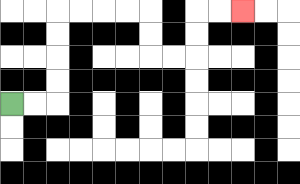{'start': '[0, 4]', 'end': '[10, 0]', 'path_directions': 'R,R,U,U,U,U,R,R,R,R,D,D,R,R,U,U,R,R', 'path_coordinates': '[[0, 4], [1, 4], [2, 4], [2, 3], [2, 2], [2, 1], [2, 0], [3, 0], [4, 0], [5, 0], [6, 0], [6, 1], [6, 2], [7, 2], [8, 2], [8, 1], [8, 0], [9, 0], [10, 0]]'}